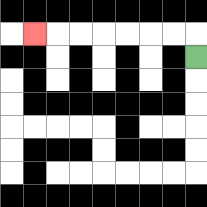{'start': '[8, 2]', 'end': '[1, 1]', 'path_directions': 'U,L,L,L,L,L,L,L', 'path_coordinates': '[[8, 2], [8, 1], [7, 1], [6, 1], [5, 1], [4, 1], [3, 1], [2, 1], [1, 1]]'}